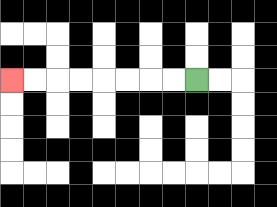{'start': '[8, 3]', 'end': '[0, 3]', 'path_directions': 'L,L,L,L,L,L,L,L', 'path_coordinates': '[[8, 3], [7, 3], [6, 3], [5, 3], [4, 3], [3, 3], [2, 3], [1, 3], [0, 3]]'}